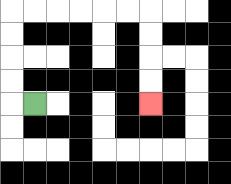{'start': '[1, 4]', 'end': '[6, 4]', 'path_directions': 'L,U,U,U,U,R,R,R,R,R,R,D,D,D,D', 'path_coordinates': '[[1, 4], [0, 4], [0, 3], [0, 2], [0, 1], [0, 0], [1, 0], [2, 0], [3, 0], [4, 0], [5, 0], [6, 0], [6, 1], [6, 2], [6, 3], [6, 4]]'}